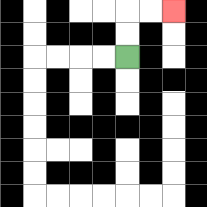{'start': '[5, 2]', 'end': '[7, 0]', 'path_directions': 'U,U,R,R', 'path_coordinates': '[[5, 2], [5, 1], [5, 0], [6, 0], [7, 0]]'}